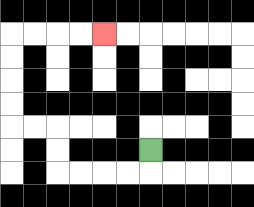{'start': '[6, 6]', 'end': '[4, 1]', 'path_directions': 'D,L,L,L,L,U,U,L,L,U,U,U,U,R,R,R,R', 'path_coordinates': '[[6, 6], [6, 7], [5, 7], [4, 7], [3, 7], [2, 7], [2, 6], [2, 5], [1, 5], [0, 5], [0, 4], [0, 3], [0, 2], [0, 1], [1, 1], [2, 1], [3, 1], [4, 1]]'}